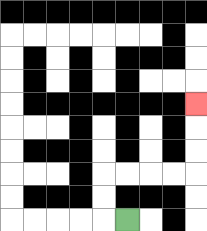{'start': '[5, 9]', 'end': '[8, 4]', 'path_directions': 'L,U,U,R,R,R,R,U,U,U', 'path_coordinates': '[[5, 9], [4, 9], [4, 8], [4, 7], [5, 7], [6, 7], [7, 7], [8, 7], [8, 6], [8, 5], [8, 4]]'}